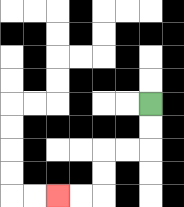{'start': '[6, 4]', 'end': '[2, 8]', 'path_directions': 'D,D,L,L,D,D,L,L', 'path_coordinates': '[[6, 4], [6, 5], [6, 6], [5, 6], [4, 6], [4, 7], [4, 8], [3, 8], [2, 8]]'}